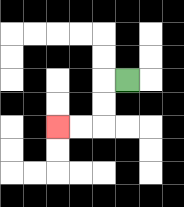{'start': '[5, 3]', 'end': '[2, 5]', 'path_directions': 'L,D,D,L,L', 'path_coordinates': '[[5, 3], [4, 3], [4, 4], [4, 5], [3, 5], [2, 5]]'}